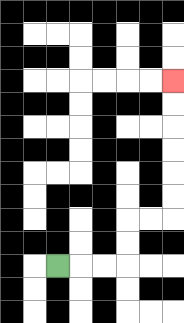{'start': '[2, 11]', 'end': '[7, 3]', 'path_directions': 'R,R,R,U,U,R,R,U,U,U,U,U,U', 'path_coordinates': '[[2, 11], [3, 11], [4, 11], [5, 11], [5, 10], [5, 9], [6, 9], [7, 9], [7, 8], [7, 7], [7, 6], [7, 5], [7, 4], [7, 3]]'}